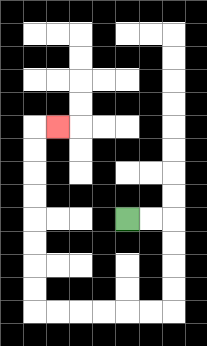{'start': '[5, 9]', 'end': '[2, 5]', 'path_directions': 'R,R,D,D,D,D,L,L,L,L,L,L,U,U,U,U,U,U,U,U,R', 'path_coordinates': '[[5, 9], [6, 9], [7, 9], [7, 10], [7, 11], [7, 12], [7, 13], [6, 13], [5, 13], [4, 13], [3, 13], [2, 13], [1, 13], [1, 12], [1, 11], [1, 10], [1, 9], [1, 8], [1, 7], [1, 6], [1, 5], [2, 5]]'}